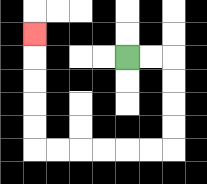{'start': '[5, 2]', 'end': '[1, 1]', 'path_directions': 'R,R,D,D,D,D,L,L,L,L,L,L,U,U,U,U,U', 'path_coordinates': '[[5, 2], [6, 2], [7, 2], [7, 3], [7, 4], [7, 5], [7, 6], [6, 6], [5, 6], [4, 6], [3, 6], [2, 6], [1, 6], [1, 5], [1, 4], [1, 3], [1, 2], [1, 1]]'}